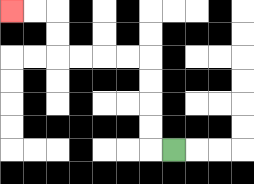{'start': '[7, 6]', 'end': '[0, 0]', 'path_directions': 'L,U,U,U,U,L,L,L,L,U,U,L,L', 'path_coordinates': '[[7, 6], [6, 6], [6, 5], [6, 4], [6, 3], [6, 2], [5, 2], [4, 2], [3, 2], [2, 2], [2, 1], [2, 0], [1, 0], [0, 0]]'}